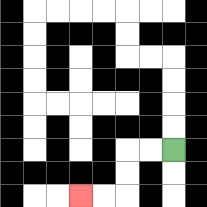{'start': '[7, 6]', 'end': '[3, 8]', 'path_directions': 'L,L,D,D,L,L', 'path_coordinates': '[[7, 6], [6, 6], [5, 6], [5, 7], [5, 8], [4, 8], [3, 8]]'}